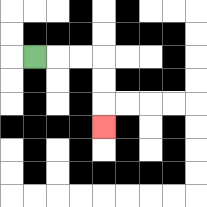{'start': '[1, 2]', 'end': '[4, 5]', 'path_directions': 'R,R,R,D,D,D', 'path_coordinates': '[[1, 2], [2, 2], [3, 2], [4, 2], [4, 3], [4, 4], [4, 5]]'}